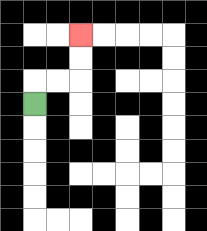{'start': '[1, 4]', 'end': '[3, 1]', 'path_directions': 'U,R,R,U,U', 'path_coordinates': '[[1, 4], [1, 3], [2, 3], [3, 3], [3, 2], [3, 1]]'}